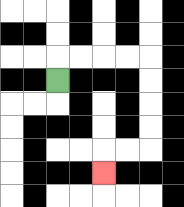{'start': '[2, 3]', 'end': '[4, 7]', 'path_directions': 'U,R,R,R,R,D,D,D,D,L,L,D', 'path_coordinates': '[[2, 3], [2, 2], [3, 2], [4, 2], [5, 2], [6, 2], [6, 3], [6, 4], [6, 5], [6, 6], [5, 6], [4, 6], [4, 7]]'}